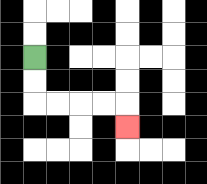{'start': '[1, 2]', 'end': '[5, 5]', 'path_directions': 'D,D,R,R,R,R,D', 'path_coordinates': '[[1, 2], [1, 3], [1, 4], [2, 4], [3, 4], [4, 4], [5, 4], [5, 5]]'}